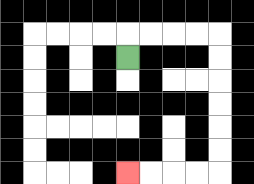{'start': '[5, 2]', 'end': '[5, 7]', 'path_directions': 'U,R,R,R,R,D,D,D,D,D,D,L,L,L,L', 'path_coordinates': '[[5, 2], [5, 1], [6, 1], [7, 1], [8, 1], [9, 1], [9, 2], [9, 3], [9, 4], [9, 5], [9, 6], [9, 7], [8, 7], [7, 7], [6, 7], [5, 7]]'}